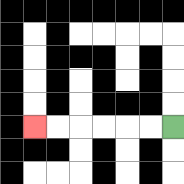{'start': '[7, 5]', 'end': '[1, 5]', 'path_directions': 'L,L,L,L,L,L', 'path_coordinates': '[[7, 5], [6, 5], [5, 5], [4, 5], [3, 5], [2, 5], [1, 5]]'}